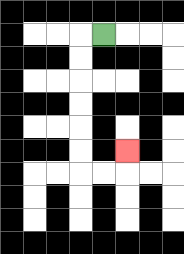{'start': '[4, 1]', 'end': '[5, 6]', 'path_directions': 'L,D,D,D,D,D,D,R,R,U', 'path_coordinates': '[[4, 1], [3, 1], [3, 2], [3, 3], [3, 4], [3, 5], [3, 6], [3, 7], [4, 7], [5, 7], [5, 6]]'}